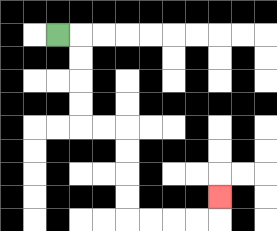{'start': '[2, 1]', 'end': '[9, 8]', 'path_directions': 'R,D,D,D,D,R,R,D,D,D,D,R,R,R,R,U', 'path_coordinates': '[[2, 1], [3, 1], [3, 2], [3, 3], [3, 4], [3, 5], [4, 5], [5, 5], [5, 6], [5, 7], [5, 8], [5, 9], [6, 9], [7, 9], [8, 9], [9, 9], [9, 8]]'}